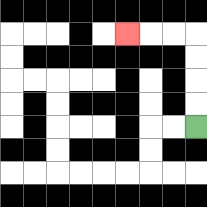{'start': '[8, 5]', 'end': '[5, 1]', 'path_directions': 'U,U,U,U,L,L,L', 'path_coordinates': '[[8, 5], [8, 4], [8, 3], [8, 2], [8, 1], [7, 1], [6, 1], [5, 1]]'}